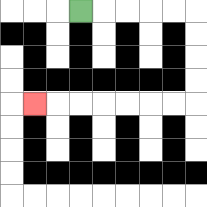{'start': '[3, 0]', 'end': '[1, 4]', 'path_directions': 'R,R,R,R,R,D,D,D,D,L,L,L,L,L,L,L', 'path_coordinates': '[[3, 0], [4, 0], [5, 0], [6, 0], [7, 0], [8, 0], [8, 1], [8, 2], [8, 3], [8, 4], [7, 4], [6, 4], [5, 4], [4, 4], [3, 4], [2, 4], [1, 4]]'}